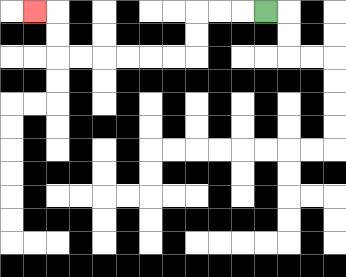{'start': '[11, 0]', 'end': '[1, 0]', 'path_directions': 'L,L,L,D,D,L,L,L,L,L,L,U,U,L', 'path_coordinates': '[[11, 0], [10, 0], [9, 0], [8, 0], [8, 1], [8, 2], [7, 2], [6, 2], [5, 2], [4, 2], [3, 2], [2, 2], [2, 1], [2, 0], [1, 0]]'}